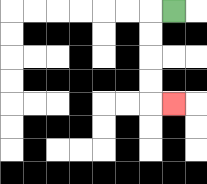{'start': '[7, 0]', 'end': '[7, 4]', 'path_directions': 'L,D,D,D,D,R', 'path_coordinates': '[[7, 0], [6, 0], [6, 1], [6, 2], [6, 3], [6, 4], [7, 4]]'}